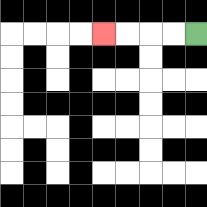{'start': '[8, 1]', 'end': '[4, 1]', 'path_directions': 'L,L,L,L', 'path_coordinates': '[[8, 1], [7, 1], [6, 1], [5, 1], [4, 1]]'}